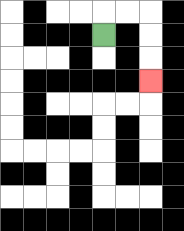{'start': '[4, 1]', 'end': '[6, 3]', 'path_directions': 'U,R,R,D,D,D', 'path_coordinates': '[[4, 1], [4, 0], [5, 0], [6, 0], [6, 1], [6, 2], [6, 3]]'}